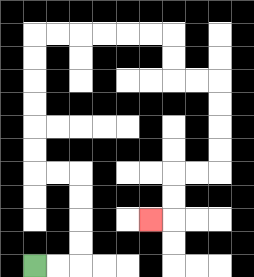{'start': '[1, 11]', 'end': '[6, 9]', 'path_directions': 'R,R,U,U,U,U,L,L,U,U,U,U,U,U,R,R,R,R,R,R,D,D,R,R,D,D,D,D,L,L,D,D,L', 'path_coordinates': '[[1, 11], [2, 11], [3, 11], [3, 10], [3, 9], [3, 8], [3, 7], [2, 7], [1, 7], [1, 6], [1, 5], [1, 4], [1, 3], [1, 2], [1, 1], [2, 1], [3, 1], [4, 1], [5, 1], [6, 1], [7, 1], [7, 2], [7, 3], [8, 3], [9, 3], [9, 4], [9, 5], [9, 6], [9, 7], [8, 7], [7, 7], [7, 8], [7, 9], [6, 9]]'}